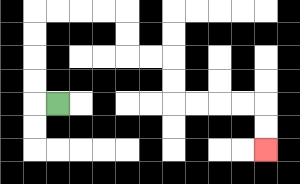{'start': '[2, 4]', 'end': '[11, 6]', 'path_directions': 'L,U,U,U,U,R,R,R,R,D,D,R,R,D,D,R,R,R,R,D,D', 'path_coordinates': '[[2, 4], [1, 4], [1, 3], [1, 2], [1, 1], [1, 0], [2, 0], [3, 0], [4, 0], [5, 0], [5, 1], [5, 2], [6, 2], [7, 2], [7, 3], [7, 4], [8, 4], [9, 4], [10, 4], [11, 4], [11, 5], [11, 6]]'}